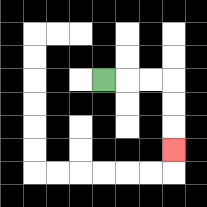{'start': '[4, 3]', 'end': '[7, 6]', 'path_directions': 'R,R,R,D,D,D', 'path_coordinates': '[[4, 3], [5, 3], [6, 3], [7, 3], [7, 4], [7, 5], [7, 6]]'}